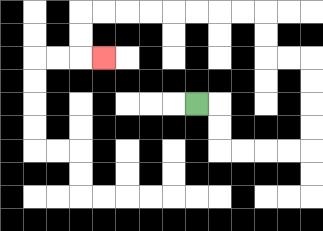{'start': '[8, 4]', 'end': '[4, 2]', 'path_directions': 'R,D,D,R,R,R,R,U,U,U,U,L,L,U,U,L,L,L,L,L,L,L,L,D,D,R', 'path_coordinates': '[[8, 4], [9, 4], [9, 5], [9, 6], [10, 6], [11, 6], [12, 6], [13, 6], [13, 5], [13, 4], [13, 3], [13, 2], [12, 2], [11, 2], [11, 1], [11, 0], [10, 0], [9, 0], [8, 0], [7, 0], [6, 0], [5, 0], [4, 0], [3, 0], [3, 1], [3, 2], [4, 2]]'}